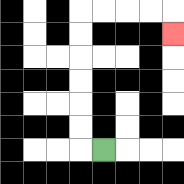{'start': '[4, 6]', 'end': '[7, 1]', 'path_directions': 'L,U,U,U,U,U,U,R,R,R,R,D', 'path_coordinates': '[[4, 6], [3, 6], [3, 5], [3, 4], [3, 3], [3, 2], [3, 1], [3, 0], [4, 0], [5, 0], [6, 0], [7, 0], [7, 1]]'}